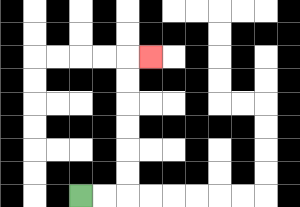{'start': '[3, 8]', 'end': '[6, 2]', 'path_directions': 'R,R,U,U,U,U,U,U,R', 'path_coordinates': '[[3, 8], [4, 8], [5, 8], [5, 7], [5, 6], [5, 5], [5, 4], [5, 3], [5, 2], [6, 2]]'}